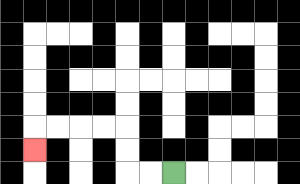{'start': '[7, 7]', 'end': '[1, 6]', 'path_directions': 'L,L,U,U,L,L,L,L,D', 'path_coordinates': '[[7, 7], [6, 7], [5, 7], [5, 6], [5, 5], [4, 5], [3, 5], [2, 5], [1, 5], [1, 6]]'}